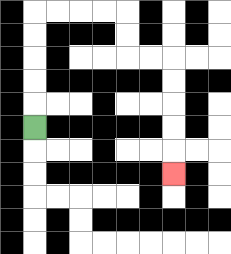{'start': '[1, 5]', 'end': '[7, 7]', 'path_directions': 'U,U,U,U,U,R,R,R,R,D,D,R,R,D,D,D,D,D', 'path_coordinates': '[[1, 5], [1, 4], [1, 3], [1, 2], [1, 1], [1, 0], [2, 0], [3, 0], [4, 0], [5, 0], [5, 1], [5, 2], [6, 2], [7, 2], [7, 3], [7, 4], [7, 5], [7, 6], [7, 7]]'}